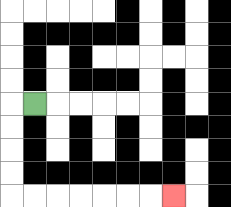{'start': '[1, 4]', 'end': '[7, 8]', 'path_directions': 'L,D,D,D,D,R,R,R,R,R,R,R', 'path_coordinates': '[[1, 4], [0, 4], [0, 5], [0, 6], [0, 7], [0, 8], [1, 8], [2, 8], [3, 8], [4, 8], [5, 8], [6, 8], [7, 8]]'}